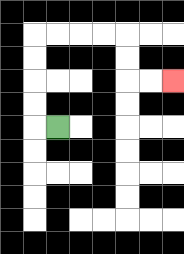{'start': '[2, 5]', 'end': '[7, 3]', 'path_directions': 'L,U,U,U,U,R,R,R,R,D,D,R,R', 'path_coordinates': '[[2, 5], [1, 5], [1, 4], [1, 3], [1, 2], [1, 1], [2, 1], [3, 1], [4, 1], [5, 1], [5, 2], [5, 3], [6, 3], [7, 3]]'}